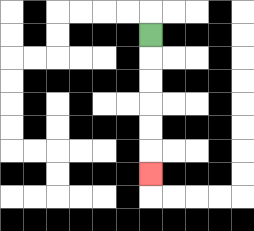{'start': '[6, 1]', 'end': '[6, 7]', 'path_directions': 'D,D,D,D,D,D', 'path_coordinates': '[[6, 1], [6, 2], [6, 3], [6, 4], [6, 5], [6, 6], [6, 7]]'}